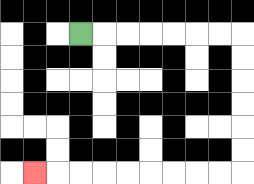{'start': '[3, 1]', 'end': '[1, 7]', 'path_directions': 'R,R,R,R,R,R,R,D,D,D,D,D,D,L,L,L,L,L,L,L,L,L', 'path_coordinates': '[[3, 1], [4, 1], [5, 1], [6, 1], [7, 1], [8, 1], [9, 1], [10, 1], [10, 2], [10, 3], [10, 4], [10, 5], [10, 6], [10, 7], [9, 7], [8, 7], [7, 7], [6, 7], [5, 7], [4, 7], [3, 7], [2, 7], [1, 7]]'}